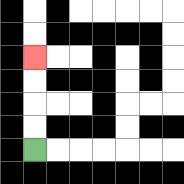{'start': '[1, 6]', 'end': '[1, 2]', 'path_directions': 'U,U,U,U', 'path_coordinates': '[[1, 6], [1, 5], [1, 4], [1, 3], [1, 2]]'}